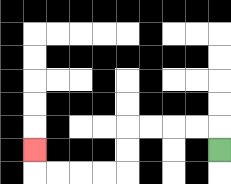{'start': '[9, 6]', 'end': '[1, 6]', 'path_directions': 'U,L,L,L,L,D,D,L,L,L,L,U', 'path_coordinates': '[[9, 6], [9, 5], [8, 5], [7, 5], [6, 5], [5, 5], [5, 6], [5, 7], [4, 7], [3, 7], [2, 7], [1, 7], [1, 6]]'}